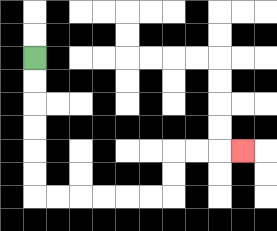{'start': '[1, 2]', 'end': '[10, 6]', 'path_directions': 'D,D,D,D,D,D,R,R,R,R,R,R,U,U,R,R,R', 'path_coordinates': '[[1, 2], [1, 3], [1, 4], [1, 5], [1, 6], [1, 7], [1, 8], [2, 8], [3, 8], [4, 8], [5, 8], [6, 8], [7, 8], [7, 7], [7, 6], [8, 6], [9, 6], [10, 6]]'}